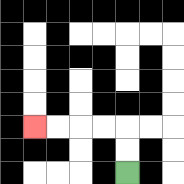{'start': '[5, 7]', 'end': '[1, 5]', 'path_directions': 'U,U,L,L,L,L', 'path_coordinates': '[[5, 7], [5, 6], [5, 5], [4, 5], [3, 5], [2, 5], [1, 5]]'}